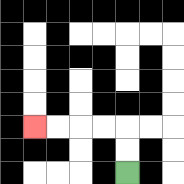{'start': '[5, 7]', 'end': '[1, 5]', 'path_directions': 'U,U,L,L,L,L', 'path_coordinates': '[[5, 7], [5, 6], [5, 5], [4, 5], [3, 5], [2, 5], [1, 5]]'}